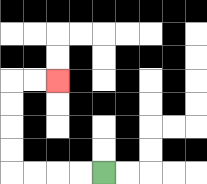{'start': '[4, 7]', 'end': '[2, 3]', 'path_directions': 'L,L,L,L,U,U,U,U,R,R', 'path_coordinates': '[[4, 7], [3, 7], [2, 7], [1, 7], [0, 7], [0, 6], [0, 5], [0, 4], [0, 3], [1, 3], [2, 3]]'}